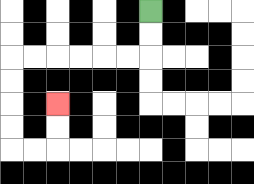{'start': '[6, 0]', 'end': '[2, 4]', 'path_directions': 'D,D,L,L,L,L,L,L,D,D,D,D,R,R,U,U', 'path_coordinates': '[[6, 0], [6, 1], [6, 2], [5, 2], [4, 2], [3, 2], [2, 2], [1, 2], [0, 2], [0, 3], [0, 4], [0, 5], [0, 6], [1, 6], [2, 6], [2, 5], [2, 4]]'}